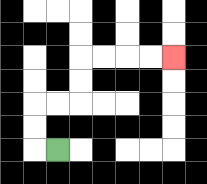{'start': '[2, 6]', 'end': '[7, 2]', 'path_directions': 'L,U,U,R,R,U,U,R,R,R,R', 'path_coordinates': '[[2, 6], [1, 6], [1, 5], [1, 4], [2, 4], [3, 4], [3, 3], [3, 2], [4, 2], [5, 2], [6, 2], [7, 2]]'}